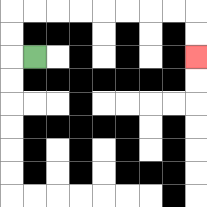{'start': '[1, 2]', 'end': '[8, 2]', 'path_directions': 'L,U,U,R,R,R,R,R,R,R,R,D,D', 'path_coordinates': '[[1, 2], [0, 2], [0, 1], [0, 0], [1, 0], [2, 0], [3, 0], [4, 0], [5, 0], [6, 0], [7, 0], [8, 0], [8, 1], [8, 2]]'}